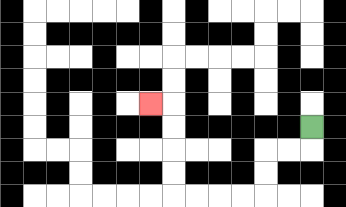{'start': '[13, 5]', 'end': '[6, 4]', 'path_directions': 'D,L,L,D,D,L,L,L,L,U,U,U,U,L', 'path_coordinates': '[[13, 5], [13, 6], [12, 6], [11, 6], [11, 7], [11, 8], [10, 8], [9, 8], [8, 8], [7, 8], [7, 7], [7, 6], [7, 5], [7, 4], [6, 4]]'}